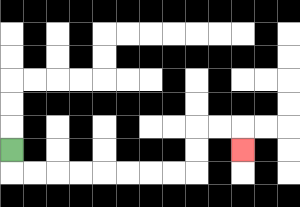{'start': '[0, 6]', 'end': '[10, 6]', 'path_directions': 'D,R,R,R,R,R,R,R,R,U,U,R,R,D', 'path_coordinates': '[[0, 6], [0, 7], [1, 7], [2, 7], [3, 7], [4, 7], [5, 7], [6, 7], [7, 7], [8, 7], [8, 6], [8, 5], [9, 5], [10, 5], [10, 6]]'}